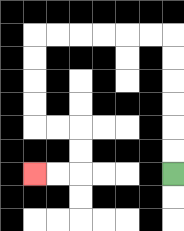{'start': '[7, 7]', 'end': '[1, 7]', 'path_directions': 'U,U,U,U,U,U,L,L,L,L,L,L,D,D,D,D,R,R,D,D,L,L', 'path_coordinates': '[[7, 7], [7, 6], [7, 5], [7, 4], [7, 3], [7, 2], [7, 1], [6, 1], [5, 1], [4, 1], [3, 1], [2, 1], [1, 1], [1, 2], [1, 3], [1, 4], [1, 5], [2, 5], [3, 5], [3, 6], [3, 7], [2, 7], [1, 7]]'}